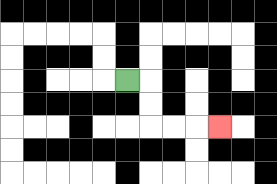{'start': '[5, 3]', 'end': '[9, 5]', 'path_directions': 'R,D,D,R,R,R', 'path_coordinates': '[[5, 3], [6, 3], [6, 4], [6, 5], [7, 5], [8, 5], [9, 5]]'}